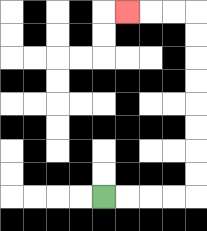{'start': '[4, 8]', 'end': '[5, 0]', 'path_directions': 'R,R,R,R,U,U,U,U,U,U,U,U,L,L,L', 'path_coordinates': '[[4, 8], [5, 8], [6, 8], [7, 8], [8, 8], [8, 7], [8, 6], [8, 5], [8, 4], [8, 3], [8, 2], [8, 1], [8, 0], [7, 0], [6, 0], [5, 0]]'}